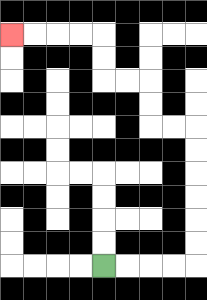{'start': '[4, 11]', 'end': '[0, 1]', 'path_directions': 'R,R,R,R,U,U,U,U,U,U,L,L,U,U,L,L,U,U,L,L,L,L', 'path_coordinates': '[[4, 11], [5, 11], [6, 11], [7, 11], [8, 11], [8, 10], [8, 9], [8, 8], [8, 7], [8, 6], [8, 5], [7, 5], [6, 5], [6, 4], [6, 3], [5, 3], [4, 3], [4, 2], [4, 1], [3, 1], [2, 1], [1, 1], [0, 1]]'}